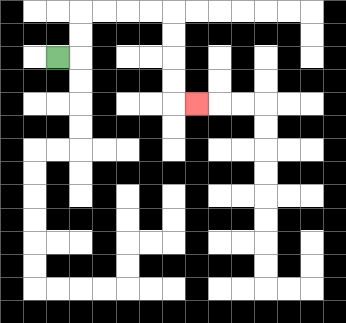{'start': '[2, 2]', 'end': '[8, 4]', 'path_directions': 'R,U,U,R,R,R,R,D,D,D,D,R', 'path_coordinates': '[[2, 2], [3, 2], [3, 1], [3, 0], [4, 0], [5, 0], [6, 0], [7, 0], [7, 1], [7, 2], [7, 3], [7, 4], [8, 4]]'}